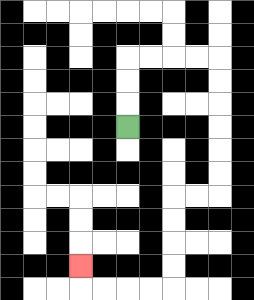{'start': '[5, 5]', 'end': '[3, 11]', 'path_directions': 'U,U,U,R,R,R,R,D,D,D,D,D,D,L,L,D,D,D,D,L,L,L,L,U', 'path_coordinates': '[[5, 5], [5, 4], [5, 3], [5, 2], [6, 2], [7, 2], [8, 2], [9, 2], [9, 3], [9, 4], [9, 5], [9, 6], [9, 7], [9, 8], [8, 8], [7, 8], [7, 9], [7, 10], [7, 11], [7, 12], [6, 12], [5, 12], [4, 12], [3, 12], [3, 11]]'}